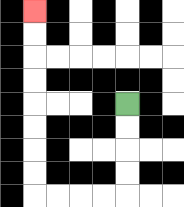{'start': '[5, 4]', 'end': '[1, 0]', 'path_directions': 'D,D,D,D,L,L,L,L,U,U,U,U,U,U,U,U', 'path_coordinates': '[[5, 4], [5, 5], [5, 6], [5, 7], [5, 8], [4, 8], [3, 8], [2, 8], [1, 8], [1, 7], [1, 6], [1, 5], [1, 4], [1, 3], [1, 2], [1, 1], [1, 0]]'}